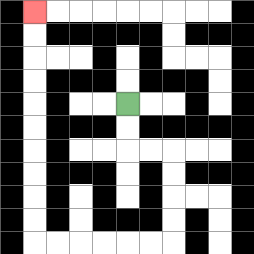{'start': '[5, 4]', 'end': '[1, 0]', 'path_directions': 'D,D,R,R,D,D,D,D,L,L,L,L,L,L,U,U,U,U,U,U,U,U,U,U', 'path_coordinates': '[[5, 4], [5, 5], [5, 6], [6, 6], [7, 6], [7, 7], [7, 8], [7, 9], [7, 10], [6, 10], [5, 10], [4, 10], [3, 10], [2, 10], [1, 10], [1, 9], [1, 8], [1, 7], [1, 6], [1, 5], [1, 4], [1, 3], [1, 2], [1, 1], [1, 0]]'}